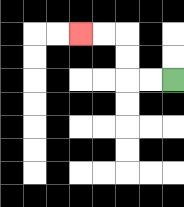{'start': '[7, 3]', 'end': '[3, 1]', 'path_directions': 'L,L,U,U,L,L', 'path_coordinates': '[[7, 3], [6, 3], [5, 3], [5, 2], [5, 1], [4, 1], [3, 1]]'}